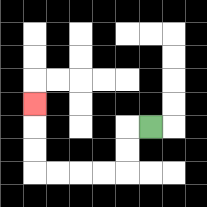{'start': '[6, 5]', 'end': '[1, 4]', 'path_directions': 'L,D,D,L,L,L,L,U,U,U', 'path_coordinates': '[[6, 5], [5, 5], [5, 6], [5, 7], [4, 7], [3, 7], [2, 7], [1, 7], [1, 6], [1, 5], [1, 4]]'}